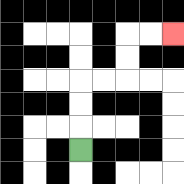{'start': '[3, 6]', 'end': '[7, 1]', 'path_directions': 'U,U,U,R,R,U,U,R,R', 'path_coordinates': '[[3, 6], [3, 5], [3, 4], [3, 3], [4, 3], [5, 3], [5, 2], [5, 1], [6, 1], [7, 1]]'}